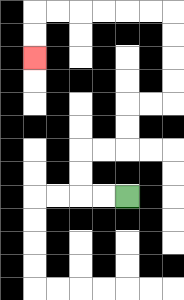{'start': '[5, 8]', 'end': '[1, 2]', 'path_directions': 'L,L,U,U,R,R,U,U,R,R,U,U,U,U,L,L,L,L,L,L,D,D', 'path_coordinates': '[[5, 8], [4, 8], [3, 8], [3, 7], [3, 6], [4, 6], [5, 6], [5, 5], [5, 4], [6, 4], [7, 4], [7, 3], [7, 2], [7, 1], [7, 0], [6, 0], [5, 0], [4, 0], [3, 0], [2, 0], [1, 0], [1, 1], [1, 2]]'}